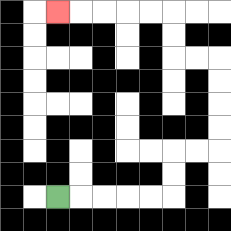{'start': '[2, 8]', 'end': '[2, 0]', 'path_directions': 'R,R,R,R,R,U,U,R,R,U,U,U,U,L,L,U,U,L,L,L,L,L', 'path_coordinates': '[[2, 8], [3, 8], [4, 8], [5, 8], [6, 8], [7, 8], [7, 7], [7, 6], [8, 6], [9, 6], [9, 5], [9, 4], [9, 3], [9, 2], [8, 2], [7, 2], [7, 1], [7, 0], [6, 0], [5, 0], [4, 0], [3, 0], [2, 0]]'}